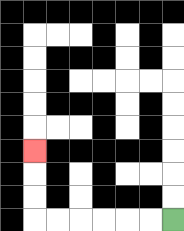{'start': '[7, 9]', 'end': '[1, 6]', 'path_directions': 'L,L,L,L,L,L,U,U,U', 'path_coordinates': '[[7, 9], [6, 9], [5, 9], [4, 9], [3, 9], [2, 9], [1, 9], [1, 8], [1, 7], [1, 6]]'}